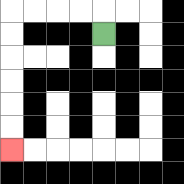{'start': '[4, 1]', 'end': '[0, 6]', 'path_directions': 'U,L,L,L,L,D,D,D,D,D,D', 'path_coordinates': '[[4, 1], [4, 0], [3, 0], [2, 0], [1, 0], [0, 0], [0, 1], [0, 2], [0, 3], [0, 4], [0, 5], [0, 6]]'}